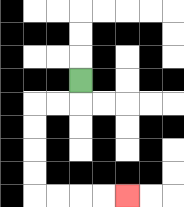{'start': '[3, 3]', 'end': '[5, 8]', 'path_directions': 'D,L,L,D,D,D,D,R,R,R,R', 'path_coordinates': '[[3, 3], [3, 4], [2, 4], [1, 4], [1, 5], [1, 6], [1, 7], [1, 8], [2, 8], [3, 8], [4, 8], [5, 8]]'}